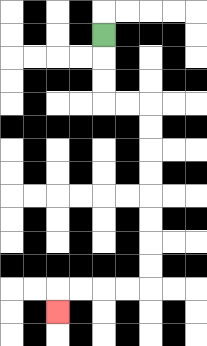{'start': '[4, 1]', 'end': '[2, 13]', 'path_directions': 'D,D,D,R,R,D,D,D,D,D,D,D,D,L,L,L,L,D', 'path_coordinates': '[[4, 1], [4, 2], [4, 3], [4, 4], [5, 4], [6, 4], [6, 5], [6, 6], [6, 7], [6, 8], [6, 9], [6, 10], [6, 11], [6, 12], [5, 12], [4, 12], [3, 12], [2, 12], [2, 13]]'}